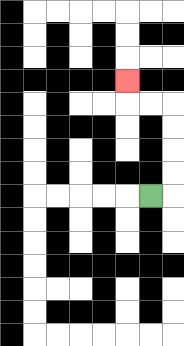{'start': '[6, 8]', 'end': '[5, 3]', 'path_directions': 'R,U,U,U,U,L,L,U', 'path_coordinates': '[[6, 8], [7, 8], [7, 7], [7, 6], [7, 5], [7, 4], [6, 4], [5, 4], [5, 3]]'}